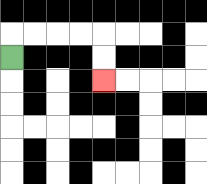{'start': '[0, 2]', 'end': '[4, 3]', 'path_directions': 'U,R,R,R,R,D,D', 'path_coordinates': '[[0, 2], [0, 1], [1, 1], [2, 1], [3, 1], [4, 1], [4, 2], [4, 3]]'}